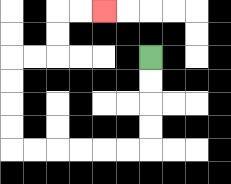{'start': '[6, 2]', 'end': '[4, 0]', 'path_directions': 'D,D,D,D,L,L,L,L,L,L,U,U,U,U,R,R,U,U,R,R', 'path_coordinates': '[[6, 2], [6, 3], [6, 4], [6, 5], [6, 6], [5, 6], [4, 6], [3, 6], [2, 6], [1, 6], [0, 6], [0, 5], [0, 4], [0, 3], [0, 2], [1, 2], [2, 2], [2, 1], [2, 0], [3, 0], [4, 0]]'}